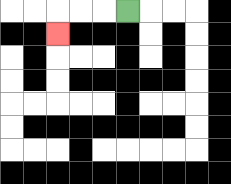{'start': '[5, 0]', 'end': '[2, 1]', 'path_directions': 'L,L,L,D', 'path_coordinates': '[[5, 0], [4, 0], [3, 0], [2, 0], [2, 1]]'}